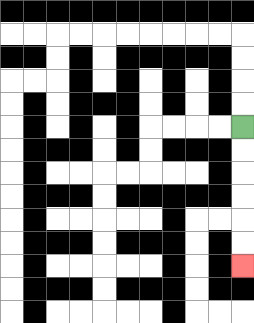{'start': '[10, 5]', 'end': '[10, 11]', 'path_directions': 'D,D,D,D,D,D', 'path_coordinates': '[[10, 5], [10, 6], [10, 7], [10, 8], [10, 9], [10, 10], [10, 11]]'}